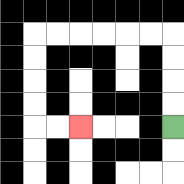{'start': '[7, 5]', 'end': '[3, 5]', 'path_directions': 'U,U,U,U,L,L,L,L,L,L,D,D,D,D,R,R', 'path_coordinates': '[[7, 5], [7, 4], [7, 3], [7, 2], [7, 1], [6, 1], [5, 1], [4, 1], [3, 1], [2, 1], [1, 1], [1, 2], [1, 3], [1, 4], [1, 5], [2, 5], [3, 5]]'}